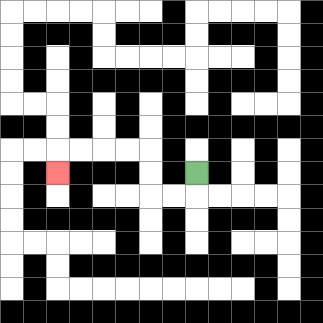{'start': '[8, 7]', 'end': '[2, 7]', 'path_directions': 'D,L,L,U,U,L,L,L,L,D', 'path_coordinates': '[[8, 7], [8, 8], [7, 8], [6, 8], [6, 7], [6, 6], [5, 6], [4, 6], [3, 6], [2, 6], [2, 7]]'}